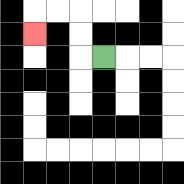{'start': '[4, 2]', 'end': '[1, 1]', 'path_directions': 'L,U,U,L,L,D', 'path_coordinates': '[[4, 2], [3, 2], [3, 1], [3, 0], [2, 0], [1, 0], [1, 1]]'}